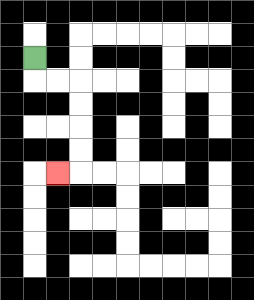{'start': '[1, 2]', 'end': '[2, 7]', 'path_directions': 'D,R,R,D,D,D,D,L', 'path_coordinates': '[[1, 2], [1, 3], [2, 3], [3, 3], [3, 4], [3, 5], [3, 6], [3, 7], [2, 7]]'}